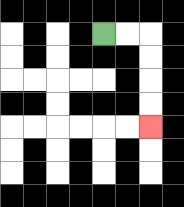{'start': '[4, 1]', 'end': '[6, 5]', 'path_directions': 'R,R,D,D,D,D', 'path_coordinates': '[[4, 1], [5, 1], [6, 1], [6, 2], [6, 3], [6, 4], [6, 5]]'}